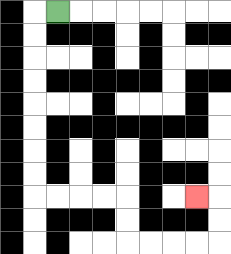{'start': '[2, 0]', 'end': '[8, 8]', 'path_directions': 'L,D,D,D,D,D,D,D,D,R,R,R,R,D,D,R,R,R,R,U,U,L', 'path_coordinates': '[[2, 0], [1, 0], [1, 1], [1, 2], [1, 3], [1, 4], [1, 5], [1, 6], [1, 7], [1, 8], [2, 8], [3, 8], [4, 8], [5, 8], [5, 9], [5, 10], [6, 10], [7, 10], [8, 10], [9, 10], [9, 9], [9, 8], [8, 8]]'}